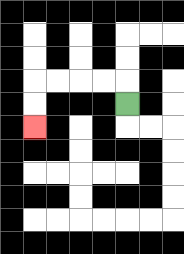{'start': '[5, 4]', 'end': '[1, 5]', 'path_directions': 'U,L,L,L,L,D,D', 'path_coordinates': '[[5, 4], [5, 3], [4, 3], [3, 3], [2, 3], [1, 3], [1, 4], [1, 5]]'}